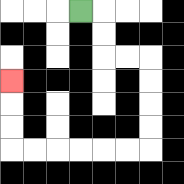{'start': '[3, 0]', 'end': '[0, 3]', 'path_directions': 'R,D,D,R,R,D,D,D,D,L,L,L,L,L,L,U,U,U', 'path_coordinates': '[[3, 0], [4, 0], [4, 1], [4, 2], [5, 2], [6, 2], [6, 3], [6, 4], [6, 5], [6, 6], [5, 6], [4, 6], [3, 6], [2, 6], [1, 6], [0, 6], [0, 5], [0, 4], [0, 3]]'}